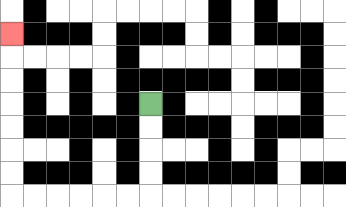{'start': '[6, 4]', 'end': '[0, 1]', 'path_directions': 'D,D,D,D,L,L,L,L,L,L,U,U,U,U,U,U,U', 'path_coordinates': '[[6, 4], [6, 5], [6, 6], [6, 7], [6, 8], [5, 8], [4, 8], [3, 8], [2, 8], [1, 8], [0, 8], [0, 7], [0, 6], [0, 5], [0, 4], [0, 3], [0, 2], [0, 1]]'}